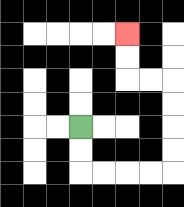{'start': '[3, 5]', 'end': '[5, 1]', 'path_directions': 'D,D,R,R,R,R,U,U,U,U,L,L,U,U', 'path_coordinates': '[[3, 5], [3, 6], [3, 7], [4, 7], [5, 7], [6, 7], [7, 7], [7, 6], [7, 5], [7, 4], [7, 3], [6, 3], [5, 3], [5, 2], [5, 1]]'}